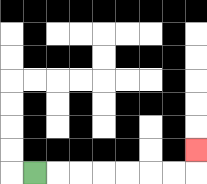{'start': '[1, 7]', 'end': '[8, 6]', 'path_directions': 'R,R,R,R,R,R,R,U', 'path_coordinates': '[[1, 7], [2, 7], [3, 7], [4, 7], [5, 7], [6, 7], [7, 7], [8, 7], [8, 6]]'}